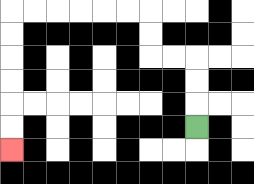{'start': '[8, 5]', 'end': '[0, 6]', 'path_directions': 'U,U,U,L,L,U,U,L,L,L,L,L,L,D,D,D,D,D,D', 'path_coordinates': '[[8, 5], [8, 4], [8, 3], [8, 2], [7, 2], [6, 2], [6, 1], [6, 0], [5, 0], [4, 0], [3, 0], [2, 0], [1, 0], [0, 0], [0, 1], [0, 2], [0, 3], [0, 4], [0, 5], [0, 6]]'}